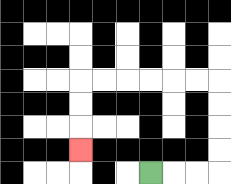{'start': '[6, 7]', 'end': '[3, 6]', 'path_directions': 'R,R,R,U,U,U,U,L,L,L,L,L,L,D,D,D', 'path_coordinates': '[[6, 7], [7, 7], [8, 7], [9, 7], [9, 6], [9, 5], [9, 4], [9, 3], [8, 3], [7, 3], [6, 3], [5, 3], [4, 3], [3, 3], [3, 4], [3, 5], [3, 6]]'}